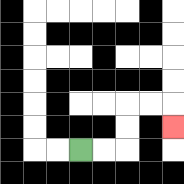{'start': '[3, 6]', 'end': '[7, 5]', 'path_directions': 'R,R,U,U,R,R,D', 'path_coordinates': '[[3, 6], [4, 6], [5, 6], [5, 5], [5, 4], [6, 4], [7, 4], [7, 5]]'}